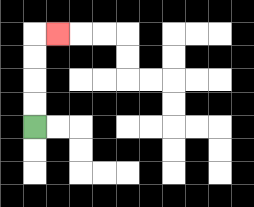{'start': '[1, 5]', 'end': '[2, 1]', 'path_directions': 'U,U,U,U,R', 'path_coordinates': '[[1, 5], [1, 4], [1, 3], [1, 2], [1, 1], [2, 1]]'}